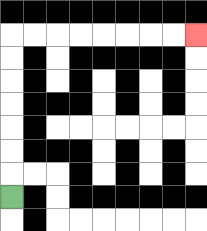{'start': '[0, 8]', 'end': '[8, 1]', 'path_directions': 'U,U,U,U,U,U,U,R,R,R,R,R,R,R,R', 'path_coordinates': '[[0, 8], [0, 7], [0, 6], [0, 5], [0, 4], [0, 3], [0, 2], [0, 1], [1, 1], [2, 1], [3, 1], [4, 1], [5, 1], [6, 1], [7, 1], [8, 1]]'}